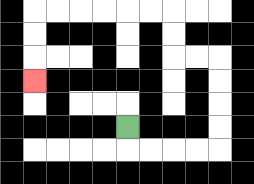{'start': '[5, 5]', 'end': '[1, 3]', 'path_directions': 'D,R,R,R,R,U,U,U,U,L,L,U,U,L,L,L,L,L,L,D,D,D', 'path_coordinates': '[[5, 5], [5, 6], [6, 6], [7, 6], [8, 6], [9, 6], [9, 5], [9, 4], [9, 3], [9, 2], [8, 2], [7, 2], [7, 1], [7, 0], [6, 0], [5, 0], [4, 0], [3, 0], [2, 0], [1, 0], [1, 1], [1, 2], [1, 3]]'}